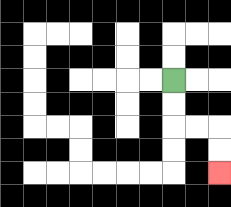{'start': '[7, 3]', 'end': '[9, 7]', 'path_directions': 'D,D,R,R,D,D', 'path_coordinates': '[[7, 3], [7, 4], [7, 5], [8, 5], [9, 5], [9, 6], [9, 7]]'}